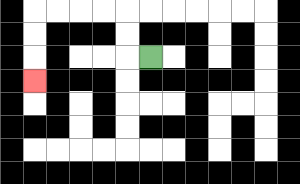{'start': '[6, 2]', 'end': '[1, 3]', 'path_directions': 'L,U,U,L,L,L,L,D,D,D', 'path_coordinates': '[[6, 2], [5, 2], [5, 1], [5, 0], [4, 0], [3, 0], [2, 0], [1, 0], [1, 1], [1, 2], [1, 3]]'}